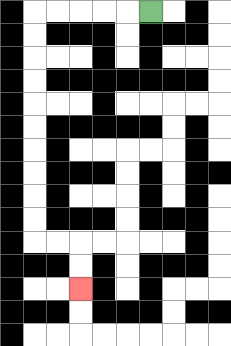{'start': '[6, 0]', 'end': '[3, 12]', 'path_directions': 'L,L,L,L,L,D,D,D,D,D,D,D,D,D,D,R,R,D,D', 'path_coordinates': '[[6, 0], [5, 0], [4, 0], [3, 0], [2, 0], [1, 0], [1, 1], [1, 2], [1, 3], [1, 4], [1, 5], [1, 6], [1, 7], [1, 8], [1, 9], [1, 10], [2, 10], [3, 10], [3, 11], [3, 12]]'}